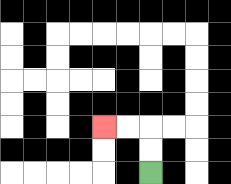{'start': '[6, 7]', 'end': '[4, 5]', 'path_directions': 'U,U,L,L', 'path_coordinates': '[[6, 7], [6, 6], [6, 5], [5, 5], [4, 5]]'}